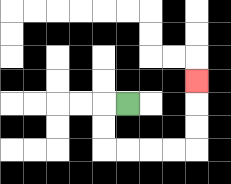{'start': '[5, 4]', 'end': '[8, 3]', 'path_directions': 'L,D,D,R,R,R,R,U,U,U', 'path_coordinates': '[[5, 4], [4, 4], [4, 5], [4, 6], [5, 6], [6, 6], [7, 6], [8, 6], [8, 5], [8, 4], [8, 3]]'}